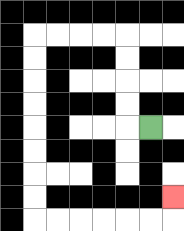{'start': '[6, 5]', 'end': '[7, 8]', 'path_directions': 'L,U,U,U,U,L,L,L,L,D,D,D,D,D,D,D,D,R,R,R,R,R,R,U', 'path_coordinates': '[[6, 5], [5, 5], [5, 4], [5, 3], [5, 2], [5, 1], [4, 1], [3, 1], [2, 1], [1, 1], [1, 2], [1, 3], [1, 4], [1, 5], [1, 6], [1, 7], [1, 8], [1, 9], [2, 9], [3, 9], [4, 9], [5, 9], [6, 9], [7, 9], [7, 8]]'}